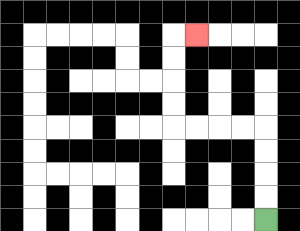{'start': '[11, 9]', 'end': '[8, 1]', 'path_directions': 'U,U,U,U,L,L,L,L,U,U,U,U,R', 'path_coordinates': '[[11, 9], [11, 8], [11, 7], [11, 6], [11, 5], [10, 5], [9, 5], [8, 5], [7, 5], [7, 4], [7, 3], [7, 2], [7, 1], [8, 1]]'}